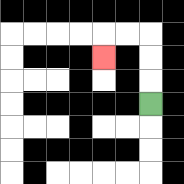{'start': '[6, 4]', 'end': '[4, 2]', 'path_directions': 'U,U,U,L,L,D', 'path_coordinates': '[[6, 4], [6, 3], [6, 2], [6, 1], [5, 1], [4, 1], [4, 2]]'}